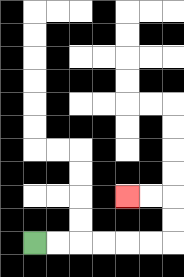{'start': '[1, 10]', 'end': '[5, 8]', 'path_directions': 'R,R,R,R,R,R,U,U,L,L', 'path_coordinates': '[[1, 10], [2, 10], [3, 10], [4, 10], [5, 10], [6, 10], [7, 10], [7, 9], [7, 8], [6, 8], [5, 8]]'}